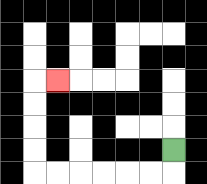{'start': '[7, 6]', 'end': '[2, 3]', 'path_directions': 'D,L,L,L,L,L,L,U,U,U,U,R', 'path_coordinates': '[[7, 6], [7, 7], [6, 7], [5, 7], [4, 7], [3, 7], [2, 7], [1, 7], [1, 6], [1, 5], [1, 4], [1, 3], [2, 3]]'}